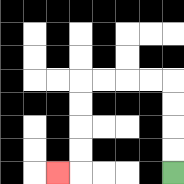{'start': '[7, 7]', 'end': '[2, 7]', 'path_directions': 'U,U,U,U,L,L,L,L,D,D,D,D,L', 'path_coordinates': '[[7, 7], [7, 6], [7, 5], [7, 4], [7, 3], [6, 3], [5, 3], [4, 3], [3, 3], [3, 4], [3, 5], [3, 6], [3, 7], [2, 7]]'}